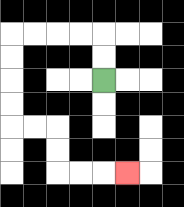{'start': '[4, 3]', 'end': '[5, 7]', 'path_directions': 'U,U,L,L,L,L,D,D,D,D,R,R,D,D,R,R,R', 'path_coordinates': '[[4, 3], [4, 2], [4, 1], [3, 1], [2, 1], [1, 1], [0, 1], [0, 2], [0, 3], [0, 4], [0, 5], [1, 5], [2, 5], [2, 6], [2, 7], [3, 7], [4, 7], [5, 7]]'}